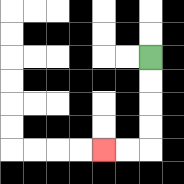{'start': '[6, 2]', 'end': '[4, 6]', 'path_directions': 'D,D,D,D,L,L', 'path_coordinates': '[[6, 2], [6, 3], [6, 4], [6, 5], [6, 6], [5, 6], [4, 6]]'}